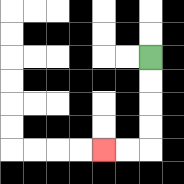{'start': '[6, 2]', 'end': '[4, 6]', 'path_directions': 'D,D,D,D,L,L', 'path_coordinates': '[[6, 2], [6, 3], [6, 4], [6, 5], [6, 6], [5, 6], [4, 6]]'}